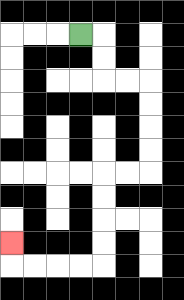{'start': '[3, 1]', 'end': '[0, 10]', 'path_directions': 'R,D,D,R,R,D,D,D,D,L,L,D,D,D,D,L,L,L,L,U', 'path_coordinates': '[[3, 1], [4, 1], [4, 2], [4, 3], [5, 3], [6, 3], [6, 4], [6, 5], [6, 6], [6, 7], [5, 7], [4, 7], [4, 8], [4, 9], [4, 10], [4, 11], [3, 11], [2, 11], [1, 11], [0, 11], [0, 10]]'}